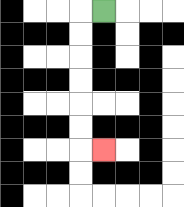{'start': '[4, 0]', 'end': '[4, 6]', 'path_directions': 'L,D,D,D,D,D,D,R', 'path_coordinates': '[[4, 0], [3, 0], [3, 1], [3, 2], [3, 3], [3, 4], [3, 5], [3, 6], [4, 6]]'}